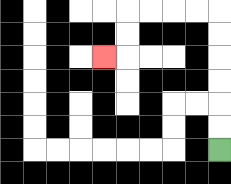{'start': '[9, 6]', 'end': '[4, 2]', 'path_directions': 'U,U,U,U,U,U,L,L,L,L,D,D,L', 'path_coordinates': '[[9, 6], [9, 5], [9, 4], [9, 3], [9, 2], [9, 1], [9, 0], [8, 0], [7, 0], [6, 0], [5, 0], [5, 1], [5, 2], [4, 2]]'}